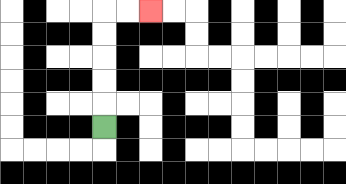{'start': '[4, 5]', 'end': '[6, 0]', 'path_directions': 'U,U,U,U,U,R,R', 'path_coordinates': '[[4, 5], [4, 4], [4, 3], [4, 2], [4, 1], [4, 0], [5, 0], [6, 0]]'}